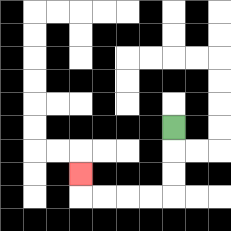{'start': '[7, 5]', 'end': '[3, 7]', 'path_directions': 'D,D,D,L,L,L,L,U', 'path_coordinates': '[[7, 5], [7, 6], [7, 7], [7, 8], [6, 8], [5, 8], [4, 8], [3, 8], [3, 7]]'}